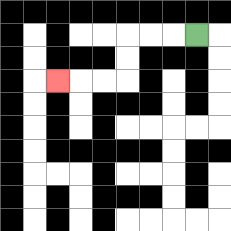{'start': '[8, 1]', 'end': '[2, 3]', 'path_directions': 'L,L,L,D,D,L,L,L', 'path_coordinates': '[[8, 1], [7, 1], [6, 1], [5, 1], [5, 2], [5, 3], [4, 3], [3, 3], [2, 3]]'}